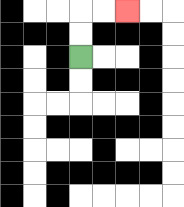{'start': '[3, 2]', 'end': '[5, 0]', 'path_directions': 'U,U,R,R', 'path_coordinates': '[[3, 2], [3, 1], [3, 0], [4, 0], [5, 0]]'}